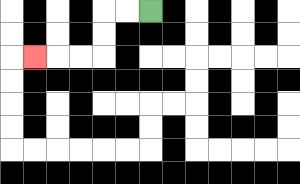{'start': '[6, 0]', 'end': '[1, 2]', 'path_directions': 'L,L,D,D,L,L,L', 'path_coordinates': '[[6, 0], [5, 0], [4, 0], [4, 1], [4, 2], [3, 2], [2, 2], [1, 2]]'}